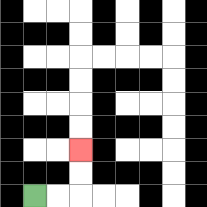{'start': '[1, 8]', 'end': '[3, 6]', 'path_directions': 'R,R,U,U', 'path_coordinates': '[[1, 8], [2, 8], [3, 8], [3, 7], [3, 6]]'}